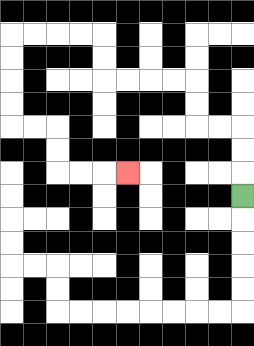{'start': '[10, 8]', 'end': '[5, 7]', 'path_directions': 'U,U,U,L,L,U,U,L,L,L,L,U,U,L,L,L,L,D,D,D,D,R,R,D,D,R,R,R', 'path_coordinates': '[[10, 8], [10, 7], [10, 6], [10, 5], [9, 5], [8, 5], [8, 4], [8, 3], [7, 3], [6, 3], [5, 3], [4, 3], [4, 2], [4, 1], [3, 1], [2, 1], [1, 1], [0, 1], [0, 2], [0, 3], [0, 4], [0, 5], [1, 5], [2, 5], [2, 6], [2, 7], [3, 7], [4, 7], [5, 7]]'}